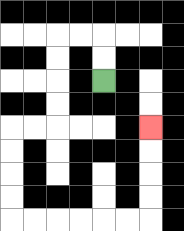{'start': '[4, 3]', 'end': '[6, 5]', 'path_directions': 'U,U,L,L,D,D,D,D,L,L,D,D,D,D,R,R,R,R,R,R,U,U,U,U', 'path_coordinates': '[[4, 3], [4, 2], [4, 1], [3, 1], [2, 1], [2, 2], [2, 3], [2, 4], [2, 5], [1, 5], [0, 5], [0, 6], [0, 7], [0, 8], [0, 9], [1, 9], [2, 9], [3, 9], [4, 9], [5, 9], [6, 9], [6, 8], [6, 7], [6, 6], [6, 5]]'}